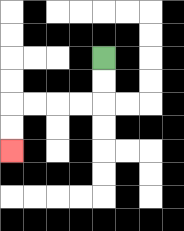{'start': '[4, 2]', 'end': '[0, 6]', 'path_directions': 'D,D,L,L,L,L,D,D', 'path_coordinates': '[[4, 2], [4, 3], [4, 4], [3, 4], [2, 4], [1, 4], [0, 4], [0, 5], [0, 6]]'}